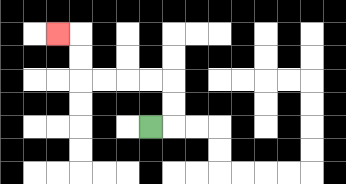{'start': '[6, 5]', 'end': '[2, 1]', 'path_directions': 'R,U,U,L,L,L,L,U,U,L', 'path_coordinates': '[[6, 5], [7, 5], [7, 4], [7, 3], [6, 3], [5, 3], [4, 3], [3, 3], [3, 2], [3, 1], [2, 1]]'}